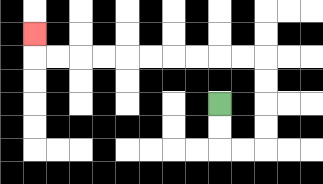{'start': '[9, 4]', 'end': '[1, 1]', 'path_directions': 'D,D,R,R,U,U,U,U,L,L,L,L,L,L,L,L,L,L,U', 'path_coordinates': '[[9, 4], [9, 5], [9, 6], [10, 6], [11, 6], [11, 5], [11, 4], [11, 3], [11, 2], [10, 2], [9, 2], [8, 2], [7, 2], [6, 2], [5, 2], [4, 2], [3, 2], [2, 2], [1, 2], [1, 1]]'}